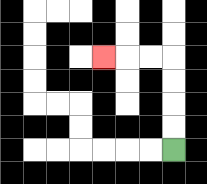{'start': '[7, 6]', 'end': '[4, 2]', 'path_directions': 'U,U,U,U,L,L,L', 'path_coordinates': '[[7, 6], [7, 5], [7, 4], [7, 3], [7, 2], [6, 2], [5, 2], [4, 2]]'}